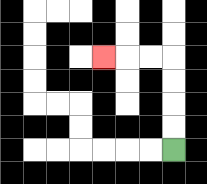{'start': '[7, 6]', 'end': '[4, 2]', 'path_directions': 'U,U,U,U,L,L,L', 'path_coordinates': '[[7, 6], [7, 5], [7, 4], [7, 3], [7, 2], [6, 2], [5, 2], [4, 2]]'}